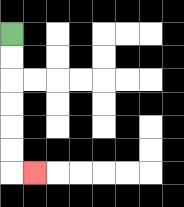{'start': '[0, 1]', 'end': '[1, 7]', 'path_directions': 'D,D,D,D,D,D,R', 'path_coordinates': '[[0, 1], [0, 2], [0, 3], [0, 4], [0, 5], [0, 6], [0, 7], [1, 7]]'}